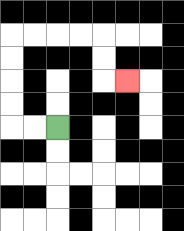{'start': '[2, 5]', 'end': '[5, 3]', 'path_directions': 'L,L,U,U,U,U,R,R,R,R,D,D,R', 'path_coordinates': '[[2, 5], [1, 5], [0, 5], [0, 4], [0, 3], [0, 2], [0, 1], [1, 1], [2, 1], [3, 1], [4, 1], [4, 2], [4, 3], [5, 3]]'}